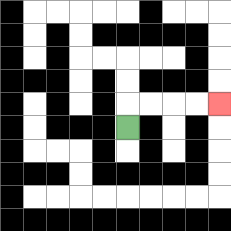{'start': '[5, 5]', 'end': '[9, 4]', 'path_directions': 'U,R,R,R,R', 'path_coordinates': '[[5, 5], [5, 4], [6, 4], [7, 4], [8, 4], [9, 4]]'}